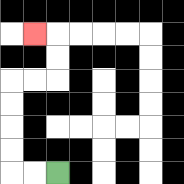{'start': '[2, 7]', 'end': '[1, 1]', 'path_directions': 'L,L,U,U,U,U,R,R,U,U,L', 'path_coordinates': '[[2, 7], [1, 7], [0, 7], [0, 6], [0, 5], [0, 4], [0, 3], [1, 3], [2, 3], [2, 2], [2, 1], [1, 1]]'}